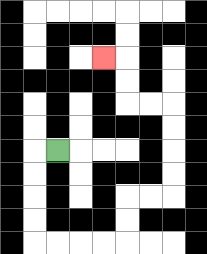{'start': '[2, 6]', 'end': '[4, 2]', 'path_directions': 'L,D,D,D,D,R,R,R,R,U,U,R,R,U,U,U,U,L,L,U,U,L', 'path_coordinates': '[[2, 6], [1, 6], [1, 7], [1, 8], [1, 9], [1, 10], [2, 10], [3, 10], [4, 10], [5, 10], [5, 9], [5, 8], [6, 8], [7, 8], [7, 7], [7, 6], [7, 5], [7, 4], [6, 4], [5, 4], [5, 3], [5, 2], [4, 2]]'}